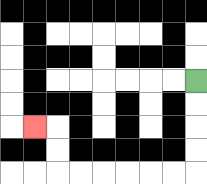{'start': '[8, 3]', 'end': '[1, 5]', 'path_directions': 'D,D,D,D,L,L,L,L,L,L,U,U,L', 'path_coordinates': '[[8, 3], [8, 4], [8, 5], [8, 6], [8, 7], [7, 7], [6, 7], [5, 7], [4, 7], [3, 7], [2, 7], [2, 6], [2, 5], [1, 5]]'}